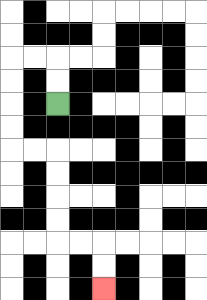{'start': '[2, 4]', 'end': '[4, 12]', 'path_directions': 'U,U,L,L,D,D,D,D,R,R,D,D,D,D,R,R,D,D', 'path_coordinates': '[[2, 4], [2, 3], [2, 2], [1, 2], [0, 2], [0, 3], [0, 4], [0, 5], [0, 6], [1, 6], [2, 6], [2, 7], [2, 8], [2, 9], [2, 10], [3, 10], [4, 10], [4, 11], [4, 12]]'}